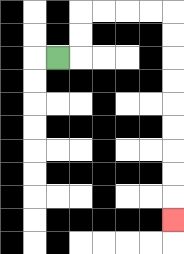{'start': '[2, 2]', 'end': '[7, 9]', 'path_directions': 'R,U,U,R,R,R,R,D,D,D,D,D,D,D,D,D', 'path_coordinates': '[[2, 2], [3, 2], [3, 1], [3, 0], [4, 0], [5, 0], [6, 0], [7, 0], [7, 1], [7, 2], [7, 3], [7, 4], [7, 5], [7, 6], [7, 7], [7, 8], [7, 9]]'}